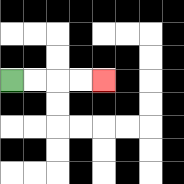{'start': '[0, 3]', 'end': '[4, 3]', 'path_directions': 'R,R,R,R', 'path_coordinates': '[[0, 3], [1, 3], [2, 3], [3, 3], [4, 3]]'}